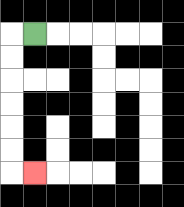{'start': '[1, 1]', 'end': '[1, 7]', 'path_directions': 'L,D,D,D,D,D,D,R', 'path_coordinates': '[[1, 1], [0, 1], [0, 2], [0, 3], [0, 4], [0, 5], [0, 6], [0, 7], [1, 7]]'}